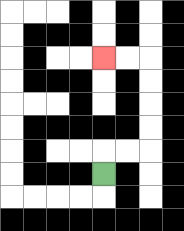{'start': '[4, 7]', 'end': '[4, 2]', 'path_directions': 'U,R,R,U,U,U,U,L,L', 'path_coordinates': '[[4, 7], [4, 6], [5, 6], [6, 6], [6, 5], [6, 4], [6, 3], [6, 2], [5, 2], [4, 2]]'}